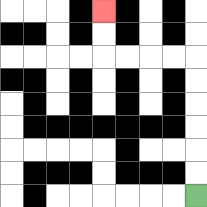{'start': '[8, 8]', 'end': '[4, 0]', 'path_directions': 'U,U,U,U,U,U,L,L,L,L,U,U', 'path_coordinates': '[[8, 8], [8, 7], [8, 6], [8, 5], [8, 4], [8, 3], [8, 2], [7, 2], [6, 2], [5, 2], [4, 2], [4, 1], [4, 0]]'}